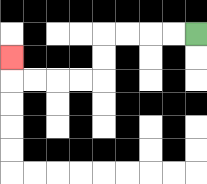{'start': '[8, 1]', 'end': '[0, 2]', 'path_directions': 'L,L,L,L,D,D,L,L,L,L,U', 'path_coordinates': '[[8, 1], [7, 1], [6, 1], [5, 1], [4, 1], [4, 2], [4, 3], [3, 3], [2, 3], [1, 3], [0, 3], [0, 2]]'}